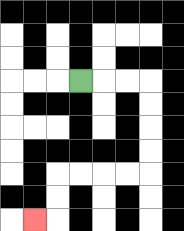{'start': '[3, 3]', 'end': '[1, 9]', 'path_directions': 'R,R,R,D,D,D,D,L,L,L,L,D,D,L', 'path_coordinates': '[[3, 3], [4, 3], [5, 3], [6, 3], [6, 4], [6, 5], [6, 6], [6, 7], [5, 7], [4, 7], [3, 7], [2, 7], [2, 8], [2, 9], [1, 9]]'}